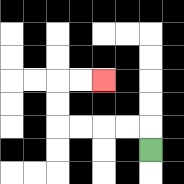{'start': '[6, 6]', 'end': '[4, 3]', 'path_directions': 'U,L,L,L,L,U,U,R,R', 'path_coordinates': '[[6, 6], [6, 5], [5, 5], [4, 5], [3, 5], [2, 5], [2, 4], [2, 3], [3, 3], [4, 3]]'}